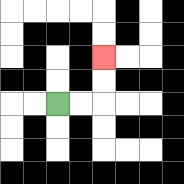{'start': '[2, 4]', 'end': '[4, 2]', 'path_directions': 'R,R,U,U', 'path_coordinates': '[[2, 4], [3, 4], [4, 4], [4, 3], [4, 2]]'}